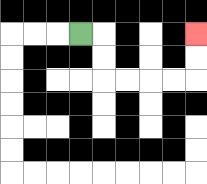{'start': '[3, 1]', 'end': '[8, 1]', 'path_directions': 'R,D,D,R,R,R,R,U,U', 'path_coordinates': '[[3, 1], [4, 1], [4, 2], [4, 3], [5, 3], [6, 3], [7, 3], [8, 3], [8, 2], [8, 1]]'}